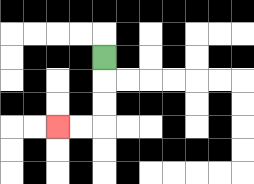{'start': '[4, 2]', 'end': '[2, 5]', 'path_directions': 'D,D,D,L,L', 'path_coordinates': '[[4, 2], [4, 3], [4, 4], [4, 5], [3, 5], [2, 5]]'}